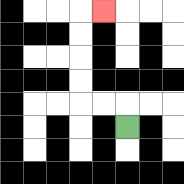{'start': '[5, 5]', 'end': '[4, 0]', 'path_directions': 'U,L,L,U,U,U,U,R', 'path_coordinates': '[[5, 5], [5, 4], [4, 4], [3, 4], [3, 3], [3, 2], [3, 1], [3, 0], [4, 0]]'}